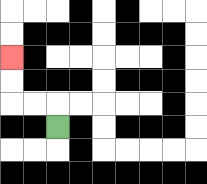{'start': '[2, 5]', 'end': '[0, 2]', 'path_directions': 'U,L,L,U,U', 'path_coordinates': '[[2, 5], [2, 4], [1, 4], [0, 4], [0, 3], [0, 2]]'}